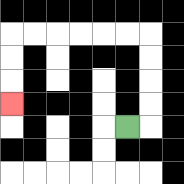{'start': '[5, 5]', 'end': '[0, 4]', 'path_directions': 'R,U,U,U,U,L,L,L,L,L,L,D,D,D', 'path_coordinates': '[[5, 5], [6, 5], [6, 4], [6, 3], [6, 2], [6, 1], [5, 1], [4, 1], [3, 1], [2, 1], [1, 1], [0, 1], [0, 2], [0, 3], [0, 4]]'}